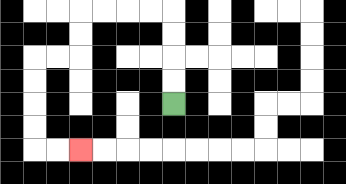{'start': '[7, 4]', 'end': '[3, 6]', 'path_directions': 'U,U,U,U,L,L,L,L,D,D,L,L,D,D,D,D,R,R', 'path_coordinates': '[[7, 4], [7, 3], [7, 2], [7, 1], [7, 0], [6, 0], [5, 0], [4, 0], [3, 0], [3, 1], [3, 2], [2, 2], [1, 2], [1, 3], [1, 4], [1, 5], [1, 6], [2, 6], [3, 6]]'}